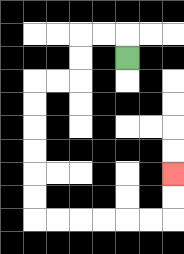{'start': '[5, 2]', 'end': '[7, 7]', 'path_directions': 'U,L,L,D,D,L,L,D,D,D,D,D,D,R,R,R,R,R,R,U,U', 'path_coordinates': '[[5, 2], [5, 1], [4, 1], [3, 1], [3, 2], [3, 3], [2, 3], [1, 3], [1, 4], [1, 5], [1, 6], [1, 7], [1, 8], [1, 9], [2, 9], [3, 9], [4, 9], [5, 9], [6, 9], [7, 9], [7, 8], [7, 7]]'}